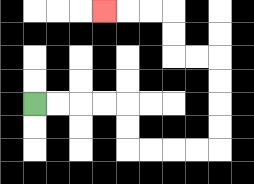{'start': '[1, 4]', 'end': '[4, 0]', 'path_directions': 'R,R,R,R,D,D,R,R,R,R,U,U,U,U,L,L,U,U,L,L,L', 'path_coordinates': '[[1, 4], [2, 4], [3, 4], [4, 4], [5, 4], [5, 5], [5, 6], [6, 6], [7, 6], [8, 6], [9, 6], [9, 5], [9, 4], [9, 3], [9, 2], [8, 2], [7, 2], [7, 1], [7, 0], [6, 0], [5, 0], [4, 0]]'}